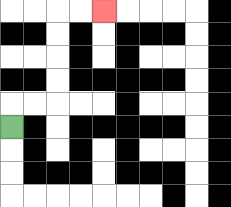{'start': '[0, 5]', 'end': '[4, 0]', 'path_directions': 'U,R,R,U,U,U,U,R,R', 'path_coordinates': '[[0, 5], [0, 4], [1, 4], [2, 4], [2, 3], [2, 2], [2, 1], [2, 0], [3, 0], [4, 0]]'}